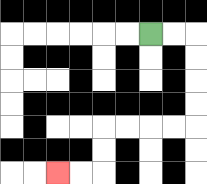{'start': '[6, 1]', 'end': '[2, 7]', 'path_directions': 'R,R,D,D,D,D,L,L,L,L,D,D,L,L', 'path_coordinates': '[[6, 1], [7, 1], [8, 1], [8, 2], [8, 3], [8, 4], [8, 5], [7, 5], [6, 5], [5, 5], [4, 5], [4, 6], [4, 7], [3, 7], [2, 7]]'}